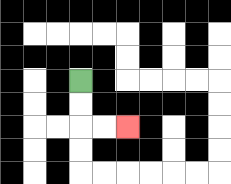{'start': '[3, 3]', 'end': '[5, 5]', 'path_directions': 'D,D,R,R', 'path_coordinates': '[[3, 3], [3, 4], [3, 5], [4, 5], [5, 5]]'}